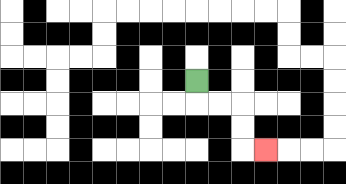{'start': '[8, 3]', 'end': '[11, 6]', 'path_directions': 'D,R,R,D,D,R', 'path_coordinates': '[[8, 3], [8, 4], [9, 4], [10, 4], [10, 5], [10, 6], [11, 6]]'}